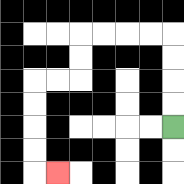{'start': '[7, 5]', 'end': '[2, 7]', 'path_directions': 'U,U,U,U,L,L,L,L,D,D,L,L,D,D,D,D,R', 'path_coordinates': '[[7, 5], [7, 4], [7, 3], [7, 2], [7, 1], [6, 1], [5, 1], [4, 1], [3, 1], [3, 2], [3, 3], [2, 3], [1, 3], [1, 4], [1, 5], [1, 6], [1, 7], [2, 7]]'}